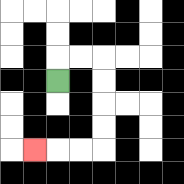{'start': '[2, 3]', 'end': '[1, 6]', 'path_directions': 'U,R,R,D,D,D,D,L,L,L', 'path_coordinates': '[[2, 3], [2, 2], [3, 2], [4, 2], [4, 3], [4, 4], [4, 5], [4, 6], [3, 6], [2, 6], [1, 6]]'}